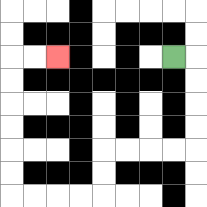{'start': '[7, 2]', 'end': '[2, 2]', 'path_directions': 'R,D,D,D,D,L,L,L,L,D,D,L,L,L,L,U,U,U,U,U,U,R,R', 'path_coordinates': '[[7, 2], [8, 2], [8, 3], [8, 4], [8, 5], [8, 6], [7, 6], [6, 6], [5, 6], [4, 6], [4, 7], [4, 8], [3, 8], [2, 8], [1, 8], [0, 8], [0, 7], [0, 6], [0, 5], [0, 4], [0, 3], [0, 2], [1, 2], [2, 2]]'}